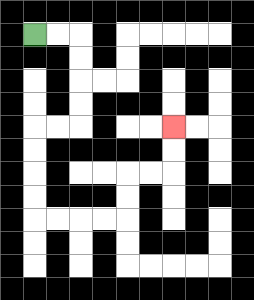{'start': '[1, 1]', 'end': '[7, 5]', 'path_directions': 'R,R,D,D,D,D,L,L,D,D,D,D,R,R,R,R,U,U,R,R,U,U', 'path_coordinates': '[[1, 1], [2, 1], [3, 1], [3, 2], [3, 3], [3, 4], [3, 5], [2, 5], [1, 5], [1, 6], [1, 7], [1, 8], [1, 9], [2, 9], [3, 9], [4, 9], [5, 9], [5, 8], [5, 7], [6, 7], [7, 7], [7, 6], [7, 5]]'}